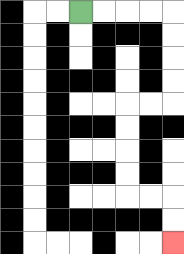{'start': '[3, 0]', 'end': '[7, 10]', 'path_directions': 'R,R,R,R,D,D,D,D,L,L,D,D,D,D,R,R,D,D', 'path_coordinates': '[[3, 0], [4, 0], [5, 0], [6, 0], [7, 0], [7, 1], [7, 2], [7, 3], [7, 4], [6, 4], [5, 4], [5, 5], [5, 6], [5, 7], [5, 8], [6, 8], [7, 8], [7, 9], [7, 10]]'}